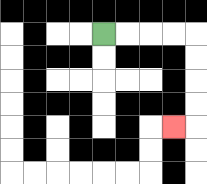{'start': '[4, 1]', 'end': '[7, 5]', 'path_directions': 'R,R,R,R,D,D,D,D,L', 'path_coordinates': '[[4, 1], [5, 1], [6, 1], [7, 1], [8, 1], [8, 2], [8, 3], [8, 4], [8, 5], [7, 5]]'}